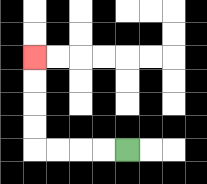{'start': '[5, 6]', 'end': '[1, 2]', 'path_directions': 'L,L,L,L,U,U,U,U', 'path_coordinates': '[[5, 6], [4, 6], [3, 6], [2, 6], [1, 6], [1, 5], [1, 4], [1, 3], [1, 2]]'}